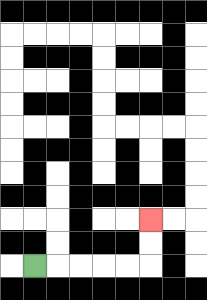{'start': '[1, 11]', 'end': '[6, 9]', 'path_directions': 'R,R,R,R,R,U,U', 'path_coordinates': '[[1, 11], [2, 11], [3, 11], [4, 11], [5, 11], [6, 11], [6, 10], [6, 9]]'}